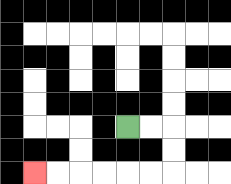{'start': '[5, 5]', 'end': '[1, 7]', 'path_directions': 'R,R,D,D,L,L,L,L,L,L', 'path_coordinates': '[[5, 5], [6, 5], [7, 5], [7, 6], [7, 7], [6, 7], [5, 7], [4, 7], [3, 7], [2, 7], [1, 7]]'}